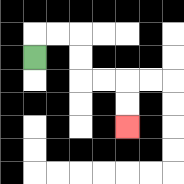{'start': '[1, 2]', 'end': '[5, 5]', 'path_directions': 'U,R,R,D,D,R,R,D,D', 'path_coordinates': '[[1, 2], [1, 1], [2, 1], [3, 1], [3, 2], [3, 3], [4, 3], [5, 3], [5, 4], [5, 5]]'}